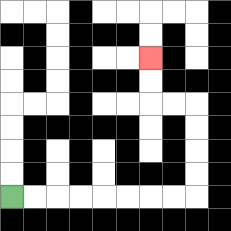{'start': '[0, 8]', 'end': '[6, 2]', 'path_directions': 'R,R,R,R,R,R,R,R,U,U,U,U,L,L,U,U', 'path_coordinates': '[[0, 8], [1, 8], [2, 8], [3, 8], [4, 8], [5, 8], [6, 8], [7, 8], [8, 8], [8, 7], [8, 6], [8, 5], [8, 4], [7, 4], [6, 4], [6, 3], [6, 2]]'}